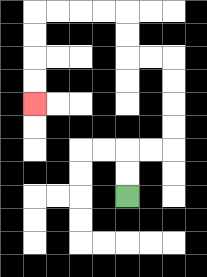{'start': '[5, 8]', 'end': '[1, 4]', 'path_directions': 'U,U,R,R,U,U,U,U,L,L,U,U,L,L,L,L,D,D,D,D', 'path_coordinates': '[[5, 8], [5, 7], [5, 6], [6, 6], [7, 6], [7, 5], [7, 4], [7, 3], [7, 2], [6, 2], [5, 2], [5, 1], [5, 0], [4, 0], [3, 0], [2, 0], [1, 0], [1, 1], [1, 2], [1, 3], [1, 4]]'}